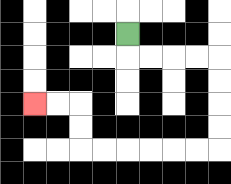{'start': '[5, 1]', 'end': '[1, 4]', 'path_directions': 'D,R,R,R,R,D,D,D,D,L,L,L,L,L,L,U,U,L,L', 'path_coordinates': '[[5, 1], [5, 2], [6, 2], [7, 2], [8, 2], [9, 2], [9, 3], [9, 4], [9, 5], [9, 6], [8, 6], [7, 6], [6, 6], [5, 6], [4, 6], [3, 6], [3, 5], [3, 4], [2, 4], [1, 4]]'}